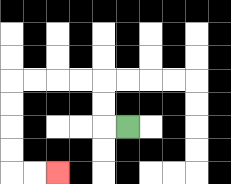{'start': '[5, 5]', 'end': '[2, 7]', 'path_directions': 'L,U,U,L,L,L,L,D,D,D,D,R,R', 'path_coordinates': '[[5, 5], [4, 5], [4, 4], [4, 3], [3, 3], [2, 3], [1, 3], [0, 3], [0, 4], [0, 5], [0, 6], [0, 7], [1, 7], [2, 7]]'}